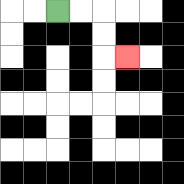{'start': '[2, 0]', 'end': '[5, 2]', 'path_directions': 'R,R,D,D,R', 'path_coordinates': '[[2, 0], [3, 0], [4, 0], [4, 1], [4, 2], [5, 2]]'}